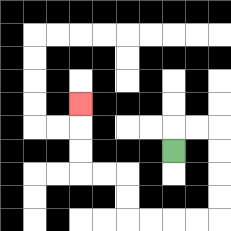{'start': '[7, 6]', 'end': '[3, 4]', 'path_directions': 'U,R,R,D,D,D,D,L,L,L,L,U,U,L,L,U,U,U', 'path_coordinates': '[[7, 6], [7, 5], [8, 5], [9, 5], [9, 6], [9, 7], [9, 8], [9, 9], [8, 9], [7, 9], [6, 9], [5, 9], [5, 8], [5, 7], [4, 7], [3, 7], [3, 6], [3, 5], [3, 4]]'}